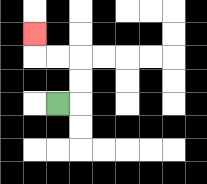{'start': '[2, 4]', 'end': '[1, 1]', 'path_directions': 'R,U,U,L,L,U', 'path_coordinates': '[[2, 4], [3, 4], [3, 3], [3, 2], [2, 2], [1, 2], [1, 1]]'}